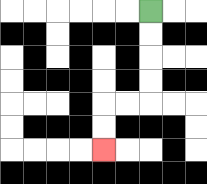{'start': '[6, 0]', 'end': '[4, 6]', 'path_directions': 'D,D,D,D,L,L,D,D', 'path_coordinates': '[[6, 0], [6, 1], [6, 2], [6, 3], [6, 4], [5, 4], [4, 4], [4, 5], [4, 6]]'}